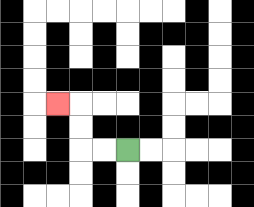{'start': '[5, 6]', 'end': '[2, 4]', 'path_directions': 'L,L,U,U,L', 'path_coordinates': '[[5, 6], [4, 6], [3, 6], [3, 5], [3, 4], [2, 4]]'}